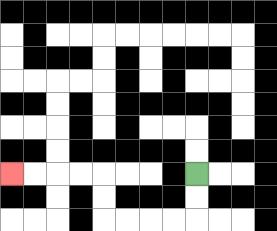{'start': '[8, 7]', 'end': '[0, 7]', 'path_directions': 'D,D,L,L,L,L,U,U,L,L,L,L', 'path_coordinates': '[[8, 7], [8, 8], [8, 9], [7, 9], [6, 9], [5, 9], [4, 9], [4, 8], [4, 7], [3, 7], [2, 7], [1, 7], [0, 7]]'}